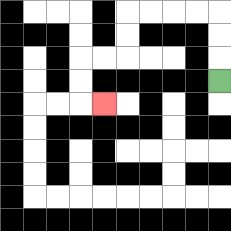{'start': '[9, 3]', 'end': '[4, 4]', 'path_directions': 'U,U,U,L,L,L,L,D,D,L,L,D,D,R', 'path_coordinates': '[[9, 3], [9, 2], [9, 1], [9, 0], [8, 0], [7, 0], [6, 0], [5, 0], [5, 1], [5, 2], [4, 2], [3, 2], [3, 3], [3, 4], [4, 4]]'}